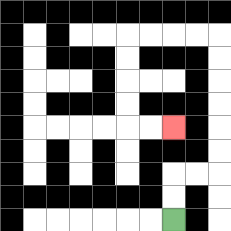{'start': '[7, 9]', 'end': '[7, 5]', 'path_directions': 'U,U,R,R,U,U,U,U,U,U,L,L,L,L,D,D,D,D,R,R', 'path_coordinates': '[[7, 9], [7, 8], [7, 7], [8, 7], [9, 7], [9, 6], [9, 5], [9, 4], [9, 3], [9, 2], [9, 1], [8, 1], [7, 1], [6, 1], [5, 1], [5, 2], [5, 3], [5, 4], [5, 5], [6, 5], [7, 5]]'}